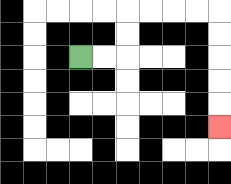{'start': '[3, 2]', 'end': '[9, 5]', 'path_directions': 'R,R,U,U,R,R,R,R,D,D,D,D,D', 'path_coordinates': '[[3, 2], [4, 2], [5, 2], [5, 1], [5, 0], [6, 0], [7, 0], [8, 0], [9, 0], [9, 1], [9, 2], [9, 3], [9, 4], [9, 5]]'}